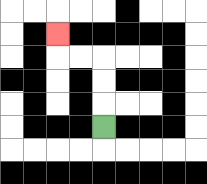{'start': '[4, 5]', 'end': '[2, 1]', 'path_directions': 'U,U,U,L,L,U', 'path_coordinates': '[[4, 5], [4, 4], [4, 3], [4, 2], [3, 2], [2, 2], [2, 1]]'}